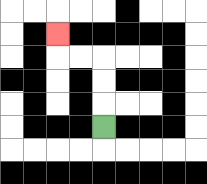{'start': '[4, 5]', 'end': '[2, 1]', 'path_directions': 'U,U,U,L,L,U', 'path_coordinates': '[[4, 5], [4, 4], [4, 3], [4, 2], [3, 2], [2, 2], [2, 1]]'}